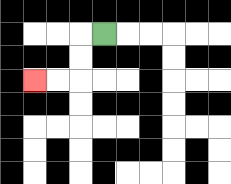{'start': '[4, 1]', 'end': '[1, 3]', 'path_directions': 'L,D,D,L,L', 'path_coordinates': '[[4, 1], [3, 1], [3, 2], [3, 3], [2, 3], [1, 3]]'}